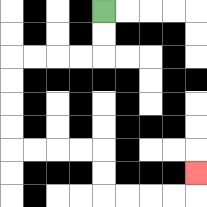{'start': '[4, 0]', 'end': '[8, 7]', 'path_directions': 'D,D,L,L,L,L,D,D,D,D,R,R,R,R,D,D,R,R,R,R,U', 'path_coordinates': '[[4, 0], [4, 1], [4, 2], [3, 2], [2, 2], [1, 2], [0, 2], [0, 3], [0, 4], [0, 5], [0, 6], [1, 6], [2, 6], [3, 6], [4, 6], [4, 7], [4, 8], [5, 8], [6, 8], [7, 8], [8, 8], [8, 7]]'}